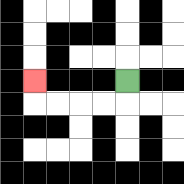{'start': '[5, 3]', 'end': '[1, 3]', 'path_directions': 'D,L,L,L,L,U', 'path_coordinates': '[[5, 3], [5, 4], [4, 4], [3, 4], [2, 4], [1, 4], [1, 3]]'}